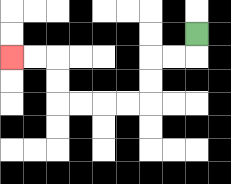{'start': '[8, 1]', 'end': '[0, 2]', 'path_directions': 'D,L,L,D,D,L,L,L,L,U,U,L,L', 'path_coordinates': '[[8, 1], [8, 2], [7, 2], [6, 2], [6, 3], [6, 4], [5, 4], [4, 4], [3, 4], [2, 4], [2, 3], [2, 2], [1, 2], [0, 2]]'}